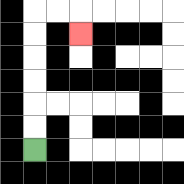{'start': '[1, 6]', 'end': '[3, 1]', 'path_directions': 'U,U,U,U,U,U,R,R,D', 'path_coordinates': '[[1, 6], [1, 5], [1, 4], [1, 3], [1, 2], [1, 1], [1, 0], [2, 0], [3, 0], [3, 1]]'}